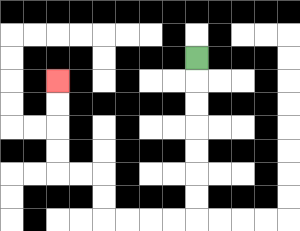{'start': '[8, 2]', 'end': '[2, 3]', 'path_directions': 'D,D,D,D,D,D,D,L,L,L,L,U,U,L,L,U,U,U,U', 'path_coordinates': '[[8, 2], [8, 3], [8, 4], [8, 5], [8, 6], [8, 7], [8, 8], [8, 9], [7, 9], [6, 9], [5, 9], [4, 9], [4, 8], [4, 7], [3, 7], [2, 7], [2, 6], [2, 5], [2, 4], [2, 3]]'}